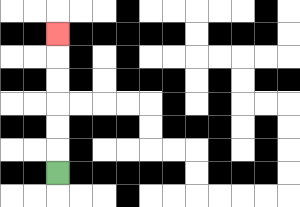{'start': '[2, 7]', 'end': '[2, 1]', 'path_directions': 'U,U,U,U,U,U', 'path_coordinates': '[[2, 7], [2, 6], [2, 5], [2, 4], [2, 3], [2, 2], [2, 1]]'}